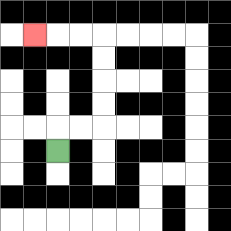{'start': '[2, 6]', 'end': '[1, 1]', 'path_directions': 'U,R,R,U,U,U,U,L,L,L', 'path_coordinates': '[[2, 6], [2, 5], [3, 5], [4, 5], [4, 4], [4, 3], [4, 2], [4, 1], [3, 1], [2, 1], [1, 1]]'}